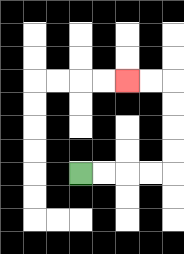{'start': '[3, 7]', 'end': '[5, 3]', 'path_directions': 'R,R,R,R,U,U,U,U,L,L', 'path_coordinates': '[[3, 7], [4, 7], [5, 7], [6, 7], [7, 7], [7, 6], [7, 5], [7, 4], [7, 3], [6, 3], [5, 3]]'}